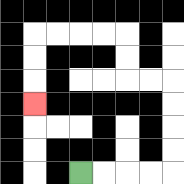{'start': '[3, 7]', 'end': '[1, 4]', 'path_directions': 'R,R,R,R,U,U,U,U,L,L,U,U,L,L,L,L,D,D,D', 'path_coordinates': '[[3, 7], [4, 7], [5, 7], [6, 7], [7, 7], [7, 6], [7, 5], [7, 4], [7, 3], [6, 3], [5, 3], [5, 2], [5, 1], [4, 1], [3, 1], [2, 1], [1, 1], [1, 2], [1, 3], [1, 4]]'}